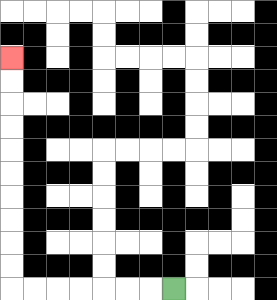{'start': '[7, 12]', 'end': '[0, 2]', 'path_directions': 'L,L,L,L,L,L,L,U,U,U,U,U,U,U,U,U,U', 'path_coordinates': '[[7, 12], [6, 12], [5, 12], [4, 12], [3, 12], [2, 12], [1, 12], [0, 12], [0, 11], [0, 10], [0, 9], [0, 8], [0, 7], [0, 6], [0, 5], [0, 4], [0, 3], [0, 2]]'}